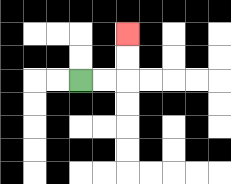{'start': '[3, 3]', 'end': '[5, 1]', 'path_directions': 'R,R,U,U', 'path_coordinates': '[[3, 3], [4, 3], [5, 3], [5, 2], [5, 1]]'}